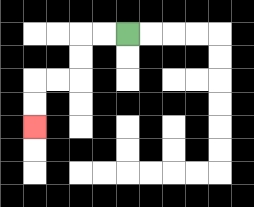{'start': '[5, 1]', 'end': '[1, 5]', 'path_directions': 'L,L,D,D,L,L,D,D', 'path_coordinates': '[[5, 1], [4, 1], [3, 1], [3, 2], [3, 3], [2, 3], [1, 3], [1, 4], [1, 5]]'}